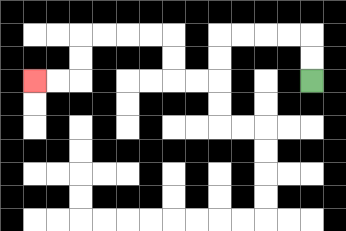{'start': '[13, 3]', 'end': '[1, 3]', 'path_directions': 'U,U,L,L,L,L,D,D,L,L,U,U,L,L,L,L,D,D,L,L', 'path_coordinates': '[[13, 3], [13, 2], [13, 1], [12, 1], [11, 1], [10, 1], [9, 1], [9, 2], [9, 3], [8, 3], [7, 3], [7, 2], [7, 1], [6, 1], [5, 1], [4, 1], [3, 1], [3, 2], [3, 3], [2, 3], [1, 3]]'}